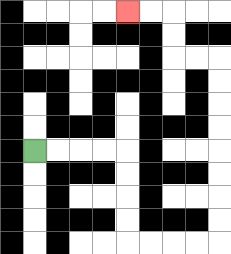{'start': '[1, 6]', 'end': '[5, 0]', 'path_directions': 'R,R,R,R,D,D,D,D,R,R,R,R,U,U,U,U,U,U,U,U,L,L,U,U,L,L', 'path_coordinates': '[[1, 6], [2, 6], [3, 6], [4, 6], [5, 6], [5, 7], [5, 8], [5, 9], [5, 10], [6, 10], [7, 10], [8, 10], [9, 10], [9, 9], [9, 8], [9, 7], [9, 6], [9, 5], [9, 4], [9, 3], [9, 2], [8, 2], [7, 2], [7, 1], [7, 0], [6, 0], [5, 0]]'}